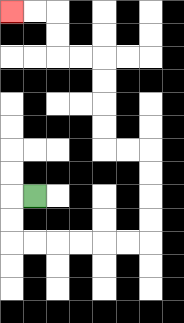{'start': '[1, 8]', 'end': '[0, 0]', 'path_directions': 'L,D,D,R,R,R,R,R,R,U,U,U,U,L,L,U,U,U,U,L,L,U,U,L,L', 'path_coordinates': '[[1, 8], [0, 8], [0, 9], [0, 10], [1, 10], [2, 10], [3, 10], [4, 10], [5, 10], [6, 10], [6, 9], [6, 8], [6, 7], [6, 6], [5, 6], [4, 6], [4, 5], [4, 4], [4, 3], [4, 2], [3, 2], [2, 2], [2, 1], [2, 0], [1, 0], [0, 0]]'}